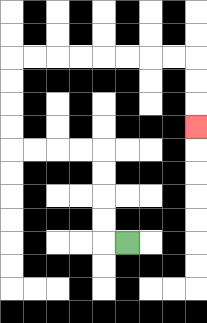{'start': '[5, 10]', 'end': '[8, 5]', 'path_directions': 'L,U,U,U,U,L,L,L,L,U,U,U,U,R,R,R,R,R,R,R,R,D,D,D', 'path_coordinates': '[[5, 10], [4, 10], [4, 9], [4, 8], [4, 7], [4, 6], [3, 6], [2, 6], [1, 6], [0, 6], [0, 5], [0, 4], [0, 3], [0, 2], [1, 2], [2, 2], [3, 2], [4, 2], [5, 2], [6, 2], [7, 2], [8, 2], [8, 3], [8, 4], [8, 5]]'}